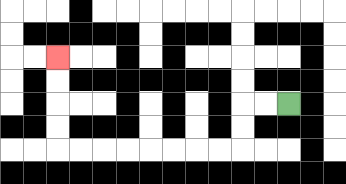{'start': '[12, 4]', 'end': '[2, 2]', 'path_directions': 'L,L,D,D,L,L,L,L,L,L,L,L,U,U,U,U', 'path_coordinates': '[[12, 4], [11, 4], [10, 4], [10, 5], [10, 6], [9, 6], [8, 6], [7, 6], [6, 6], [5, 6], [4, 6], [3, 6], [2, 6], [2, 5], [2, 4], [2, 3], [2, 2]]'}